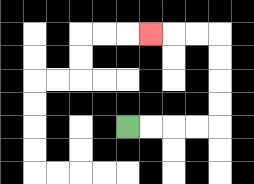{'start': '[5, 5]', 'end': '[6, 1]', 'path_directions': 'R,R,R,R,U,U,U,U,L,L,L', 'path_coordinates': '[[5, 5], [6, 5], [7, 5], [8, 5], [9, 5], [9, 4], [9, 3], [9, 2], [9, 1], [8, 1], [7, 1], [6, 1]]'}